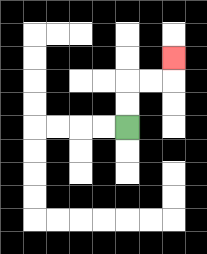{'start': '[5, 5]', 'end': '[7, 2]', 'path_directions': 'U,U,R,R,U', 'path_coordinates': '[[5, 5], [5, 4], [5, 3], [6, 3], [7, 3], [7, 2]]'}